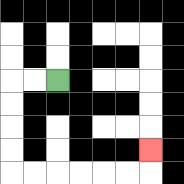{'start': '[2, 3]', 'end': '[6, 6]', 'path_directions': 'L,L,D,D,D,D,R,R,R,R,R,R,U', 'path_coordinates': '[[2, 3], [1, 3], [0, 3], [0, 4], [0, 5], [0, 6], [0, 7], [1, 7], [2, 7], [3, 7], [4, 7], [5, 7], [6, 7], [6, 6]]'}